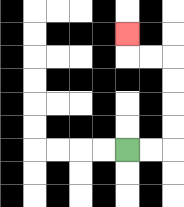{'start': '[5, 6]', 'end': '[5, 1]', 'path_directions': 'R,R,U,U,U,U,L,L,U', 'path_coordinates': '[[5, 6], [6, 6], [7, 6], [7, 5], [7, 4], [7, 3], [7, 2], [6, 2], [5, 2], [5, 1]]'}